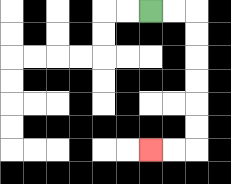{'start': '[6, 0]', 'end': '[6, 6]', 'path_directions': 'R,R,D,D,D,D,D,D,L,L', 'path_coordinates': '[[6, 0], [7, 0], [8, 0], [8, 1], [8, 2], [8, 3], [8, 4], [8, 5], [8, 6], [7, 6], [6, 6]]'}